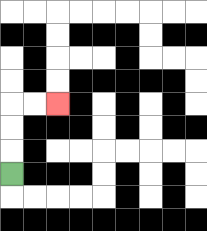{'start': '[0, 7]', 'end': '[2, 4]', 'path_directions': 'U,U,U,R,R', 'path_coordinates': '[[0, 7], [0, 6], [0, 5], [0, 4], [1, 4], [2, 4]]'}